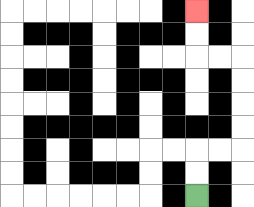{'start': '[8, 8]', 'end': '[8, 0]', 'path_directions': 'U,U,R,R,U,U,U,U,L,L,U,U', 'path_coordinates': '[[8, 8], [8, 7], [8, 6], [9, 6], [10, 6], [10, 5], [10, 4], [10, 3], [10, 2], [9, 2], [8, 2], [8, 1], [8, 0]]'}